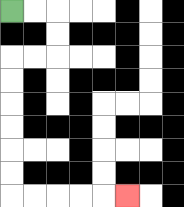{'start': '[0, 0]', 'end': '[5, 8]', 'path_directions': 'R,R,D,D,L,L,D,D,D,D,D,D,R,R,R,R,R', 'path_coordinates': '[[0, 0], [1, 0], [2, 0], [2, 1], [2, 2], [1, 2], [0, 2], [0, 3], [0, 4], [0, 5], [0, 6], [0, 7], [0, 8], [1, 8], [2, 8], [3, 8], [4, 8], [5, 8]]'}